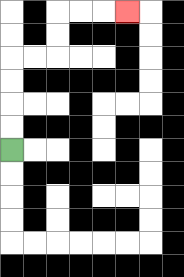{'start': '[0, 6]', 'end': '[5, 0]', 'path_directions': 'U,U,U,U,R,R,U,U,R,R,R', 'path_coordinates': '[[0, 6], [0, 5], [0, 4], [0, 3], [0, 2], [1, 2], [2, 2], [2, 1], [2, 0], [3, 0], [4, 0], [5, 0]]'}